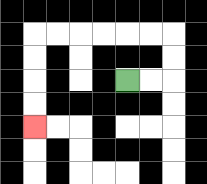{'start': '[5, 3]', 'end': '[1, 5]', 'path_directions': 'R,R,U,U,L,L,L,L,L,L,D,D,D,D', 'path_coordinates': '[[5, 3], [6, 3], [7, 3], [7, 2], [7, 1], [6, 1], [5, 1], [4, 1], [3, 1], [2, 1], [1, 1], [1, 2], [1, 3], [1, 4], [1, 5]]'}